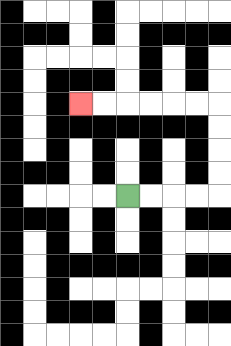{'start': '[5, 8]', 'end': '[3, 4]', 'path_directions': 'R,R,R,R,U,U,U,U,L,L,L,L,L,L', 'path_coordinates': '[[5, 8], [6, 8], [7, 8], [8, 8], [9, 8], [9, 7], [9, 6], [9, 5], [9, 4], [8, 4], [7, 4], [6, 4], [5, 4], [4, 4], [3, 4]]'}